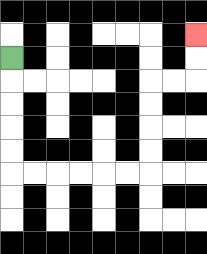{'start': '[0, 2]', 'end': '[8, 1]', 'path_directions': 'D,D,D,D,D,R,R,R,R,R,R,U,U,U,U,R,R,U,U', 'path_coordinates': '[[0, 2], [0, 3], [0, 4], [0, 5], [0, 6], [0, 7], [1, 7], [2, 7], [3, 7], [4, 7], [5, 7], [6, 7], [6, 6], [6, 5], [6, 4], [6, 3], [7, 3], [8, 3], [8, 2], [8, 1]]'}